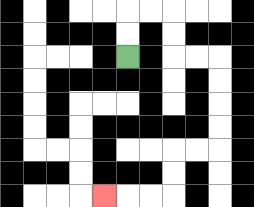{'start': '[5, 2]', 'end': '[4, 8]', 'path_directions': 'U,U,R,R,D,D,R,R,D,D,D,D,L,L,D,D,L,L,L', 'path_coordinates': '[[5, 2], [5, 1], [5, 0], [6, 0], [7, 0], [7, 1], [7, 2], [8, 2], [9, 2], [9, 3], [9, 4], [9, 5], [9, 6], [8, 6], [7, 6], [7, 7], [7, 8], [6, 8], [5, 8], [4, 8]]'}